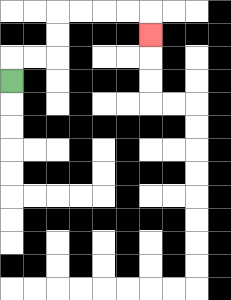{'start': '[0, 3]', 'end': '[6, 1]', 'path_directions': 'U,R,R,U,U,R,R,R,R,D', 'path_coordinates': '[[0, 3], [0, 2], [1, 2], [2, 2], [2, 1], [2, 0], [3, 0], [4, 0], [5, 0], [6, 0], [6, 1]]'}